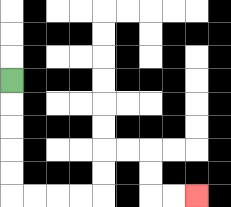{'start': '[0, 3]', 'end': '[8, 8]', 'path_directions': 'D,D,D,D,D,R,R,R,R,U,U,R,R,D,D,R,R', 'path_coordinates': '[[0, 3], [0, 4], [0, 5], [0, 6], [0, 7], [0, 8], [1, 8], [2, 8], [3, 8], [4, 8], [4, 7], [4, 6], [5, 6], [6, 6], [6, 7], [6, 8], [7, 8], [8, 8]]'}